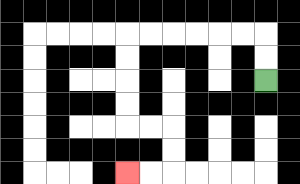{'start': '[11, 3]', 'end': '[5, 7]', 'path_directions': 'U,U,L,L,L,L,L,L,D,D,D,D,R,R,D,D,L,L', 'path_coordinates': '[[11, 3], [11, 2], [11, 1], [10, 1], [9, 1], [8, 1], [7, 1], [6, 1], [5, 1], [5, 2], [5, 3], [5, 4], [5, 5], [6, 5], [7, 5], [7, 6], [7, 7], [6, 7], [5, 7]]'}